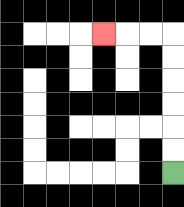{'start': '[7, 7]', 'end': '[4, 1]', 'path_directions': 'U,U,U,U,U,U,L,L,L', 'path_coordinates': '[[7, 7], [7, 6], [7, 5], [7, 4], [7, 3], [7, 2], [7, 1], [6, 1], [5, 1], [4, 1]]'}